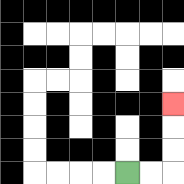{'start': '[5, 7]', 'end': '[7, 4]', 'path_directions': 'R,R,U,U,U', 'path_coordinates': '[[5, 7], [6, 7], [7, 7], [7, 6], [7, 5], [7, 4]]'}